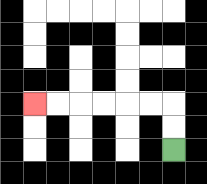{'start': '[7, 6]', 'end': '[1, 4]', 'path_directions': 'U,U,L,L,L,L,L,L', 'path_coordinates': '[[7, 6], [7, 5], [7, 4], [6, 4], [5, 4], [4, 4], [3, 4], [2, 4], [1, 4]]'}